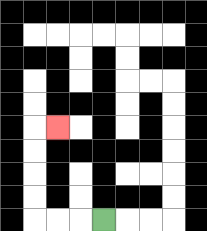{'start': '[4, 9]', 'end': '[2, 5]', 'path_directions': 'L,L,L,U,U,U,U,R', 'path_coordinates': '[[4, 9], [3, 9], [2, 9], [1, 9], [1, 8], [1, 7], [1, 6], [1, 5], [2, 5]]'}